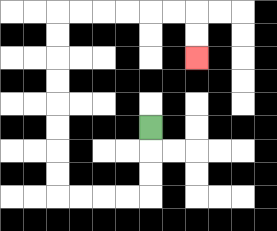{'start': '[6, 5]', 'end': '[8, 2]', 'path_directions': 'D,D,D,L,L,L,L,U,U,U,U,U,U,U,U,R,R,R,R,R,R,D,D', 'path_coordinates': '[[6, 5], [6, 6], [6, 7], [6, 8], [5, 8], [4, 8], [3, 8], [2, 8], [2, 7], [2, 6], [2, 5], [2, 4], [2, 3], [2, 2], [2, 1], [2, 0], [3, 0], [4, 0], [5, 0], [6, 0], [7, 0], [8, 0], [8, 1], [8, 2]]'}